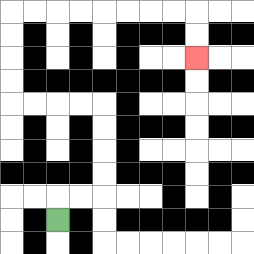{'start': '[2, 9]', 'end': '[8, 2]', 'path_directions': 'U,R,R,U,U,U,U,L,L,L,L,U,U,U,U,R,R,R,R,R,R,R,R,D,D', 'path_coordinates': '[[2, 9], [2, 8], [3, 8], [4, 8], [4, 7], [4, 6], [4, 5], [4, 4], [3, 4], [2, 4], [1, 4], [0, 4], [0, 3], [0, 2], [0, 1], [0, 0], [1, 0], [2, 0], [3, 0], [4, 0], [5, 0], [6, 0], [7, 0], [8, 0], [8, 1], [8, 2]]'}